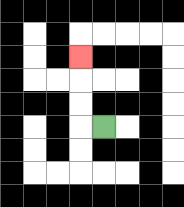{'start': '[4, 5]', 'end': '[3, 2]', 'path_directions': 'L,U,U,U', 'path_coordinates': '[[4, 5], [3, 5], [3, 4], [3, 3], [3, 2]]'}